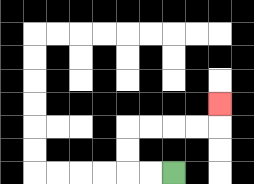{'start': '[7, 7]', 'end': '[9, 4]', 'path_directions': 'L,L,U,U,R,R,R,R,U', 'path_coordinates': '[[7, 7], [6, 7], [5, 7], [5, 6], [5, 5], [6, 5], [7, 5], [8, 5], [9, 5], [9, 4]]'}